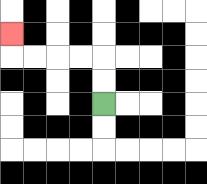{'start': '[4, 4]', 'end': '[0, 1]', 'path_directions': 'U,U,L,L,L,L,U', 'path_coordinates': '[[4, 4], [4, 3], [4, 2], [3, 2], [2, 2], [1, 2], [0, 2], [0, 1]]'}